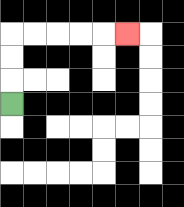{'start': '[0, 4]', 'end': '[5, 1]', 'path_directions': 'U,U,U,R,R,R,R,R', 'path_coordinates': '[[0, 4], [0, 3], [0, 2], [0, 1], [1, 1], [2, 1], [3, 1], [4, 1], [5, 1]]'}